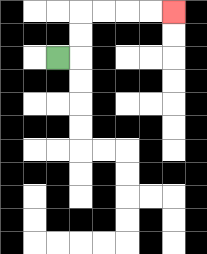{'start': '[2, 2]', 'end': '[7, 0]', 'path_directions': 'R,U,U,R,R,R,R', 'path_coordinates': '[[2, 2], [3, 2], [3, 1], [3, 0], [4, 0], [5, 0], [6, 0], [7, 0]]'}